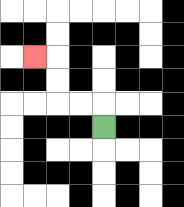{'start': '[4, 5]', 'end': '[1, 2]', 'path_directions': 'U,L,L,U,U,L', 'path_coordinates': '[[4, 5], [4, 4], [3, 4], [2, 4], [2, 3], [2, 2], [1, 2]]'}